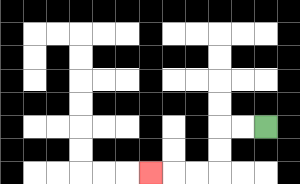{'start': '[11, 5]', 'end': '[6, 7]', 'path_directions': 'L,L,D,D,L,L,L', 'path_coordinates': '[[11, 5], [10, 5], [9, 5], [9, 6], [9, 7], [8, 7], [7, 7], [6, 7]]'}